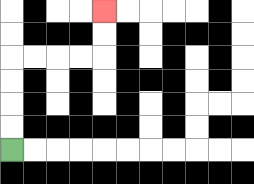{'start': '[0, 6]', 'end': '[4, 0]', 'path_directions': 'U,U,U,U,R,R,R,R,U,U', 'path_coordinates': '[[0, 6], [0, 5], [0, 4], [0, 3], [0, 2], [1, 2], [2, 2], [3, 2], [4, 2], [4, 1], [4, 0]]'}